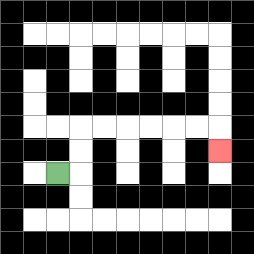{'start': '[2, 7]', 'end': '[9, 6]', 'path_directions': 'R,U,U,R,R,R,R,R,R,D', 'path_coordinates': '[[2, 7], [3, 7], [3, 6], [3, 5], [4, 5], [5, 5], [6, 5], [7, 5], [8, 5], [9, 5], [9, 6]]'}